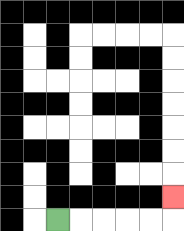{'start': '[2, 9]', 'end': '[7, 8]', 'path_directions': 'R,R,R,R,R,U', 'path_coordinates': '[[2, 9], [3, 9], [4, 9], [5, 9], [6, 9], [7, 9], [7, 8]]'}